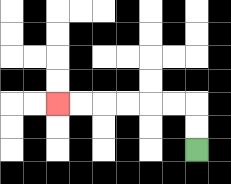{'start': '[8, 6]', 'end': '[2, 4]', 'path_directions': 'U,U,L,L,L,L,L,L', 'path_coordinates': '[[8, 6], [8, 5], [8, 4], [7, 4], [6, 4], [5, 4], [4, 4], [3, 4], [2, 4]]'}